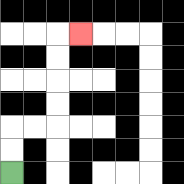{'start': '[0, 7]', 'end': '[3, 1]', 'path_directions': 'U,U,R,R,U,U,U,U,R', 'path_coordinates': '[[0, 7], [0, 6], [0, 5], [1, 5], [2, 5], [2, 4], [2, 3], [2, 2], [2, 1], [3, 1]]'}